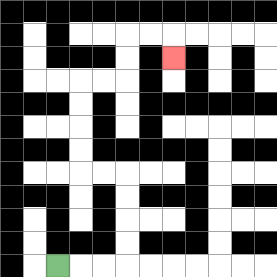{'start': '[2, 11]', 'end': '[7, 2]', 'path_directions': 'R,R,R,U,U,U,U,L,L,U,U,U,U,R,R,U,U,R,R,D', 'path_coordinates': '[[2, 11], [3, 11], [4, 11], [5, 11], [5, 10], [5, 9], [5, 8], [5, 7], [4, 7], [3, 7], [3, 6], [3, 5], [3, 4], [3, 3], [4, 3], [5, 3], [5, 2], [5, 1], [6, 1], [7, 1], [7, 2]]'}